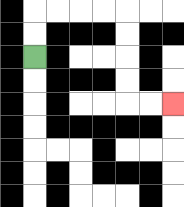{'start': '[1, 2]', 'end': '[7, 4]', 'path_directions': 'U,U,R,R,R,R,D,D,D,D,R,R', 'path_coordinates': '[[1, 2], [1, 1], [1, 0], [2, 0], [3, 0], [4, 0], [5, 0], [5, 1], [5, 2], [5, 3], [5, 4], [6, 4], [7, 4]]'}